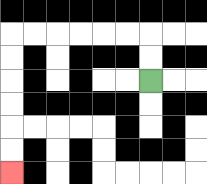{'start': '[6, 3]', 'end': '[0, 7]', 'path_directions': 'U,U,L,L,L,L,L,L,D,D,D,D,D,D', 'path_coordinates': '[[6, 3], [6, 2], [6, 1], [5, 1], [4, 1], [3, 1], [2, 1], [1, 1], [0, 1], [0, 2], [0, 3], [0, 4], [0, 5], [0, 6], [0, 7]]'}